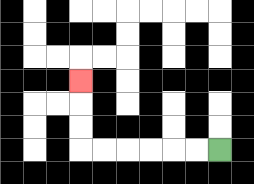{'start': '[9, 6]', 'end': '[3, 3]', 'path_directions': 'L,L,L,L,L,L,U,U,U', 'path_coordinates': '[[9, 6], [8, 6], [7, 6], [6, 6], [5, 6], [4, 6], [3, 6], [3, 5], [3, 4], [3, 3]]'}